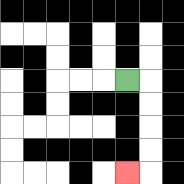{'start': '[5, 3]', 'end': '[5, 7]', 'path_directions': 'R,D,D,D,D,L', 'path_coordinates': '[[5, 3], [6, 3], [6, 4], [6, 5], [6, 6], [6, 7], [5, 7]]'}